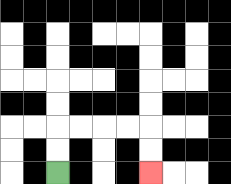{'start': '[2, 7]', 'end': '[6, 7]', 'path_directions': 'U,U,R,R,R,R,D,D', 'path_coordinates': '[[2, 7], [2, 6], [2, 5], [3, 5], [4, 5], [5, 5], [6, 5], [6, 6], [6, 7]]'}